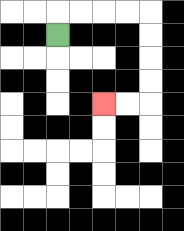{'start': '[2, 1]', 'end': '[4, 4]', 'path_directions': 'U,R,R,R,R,D,D,D,D,L,L', 'path_coordinates': '[[2, 1], [2, 0], [3, 0], [4, 0], [5, 0], [6, 0], [6, 1], [6, 2], [6, 3], [6, 4], [5, 4], [4, 4]]'}